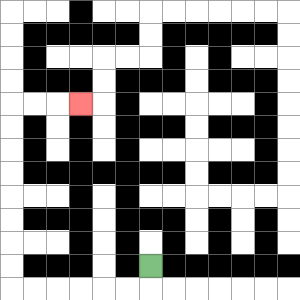{'start': '[6, 11]', 'end': '[3, 4]', 'path_directions': 'D,L,L,L,L,L,L,U,U,U,U,U,U,U,U,R,R,R', 'path_coordinates': '[[6, 11], [6, 12], [5, 12], [4, 12], [3, 12], [2, 12], [1, 12], [0, 12], [0, 11], [0, 10], [0, 9], [0, 8], [0, 7], [0, 6], [0, 5], [0, 4], [1, 4], [2, 4], [3, 4]]'}